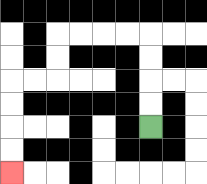{'start': '[6, 5]', 'end': '[0, 7]', 'path_directions': 'U,U,U,U,L,L,L,L,D,D,L,L,D,D,D,D', 'path_coordinates': '[[6, 5], [6, 4], [6, 3], [6, 2], [6, 1], [5, 1], [4, 1], [3, 1], [2, 1], [2, 2], [2, 3], [1, 3], [0, 3], [0, 4], [0, 5], [0, 6], [0, 7]]'}